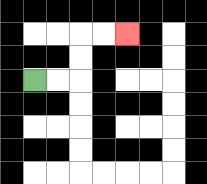{'start': '[1, 3]', 'end': '[5, 1]', 'path_directions': 'R,R,U,U,R,R', 'path_coordinates': '[[1, 3], [2, 3], [3, 3], [3, 2], [3, 1], [4, 1], [5, 1]]'}